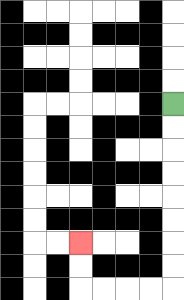{'start': '[7, 4]', 'end': '[3, 10]', 'path_directions': 'D,D,D,D,D,D,D,D,L,L,L,L,U,U', 'path_coordinates': '[[7, 4], [7, 5], [7, 6], [7, 7], [7, 8], [7, 9], [7, 10], [7, 11], [7, 12], [6, 12], [5, 12], [4, 12], [3, 12], [3, 11], [3, 10]]'}